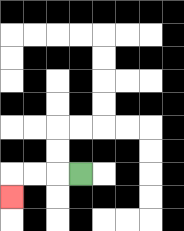{'start': '[3, 7]', 'end': '[0, 8]', 'path_directions': 'L,L,L,D', 'path_coordinates': '[[3, 7], [2, 7], [1, 7], [0, 7], [0, 8]]'}